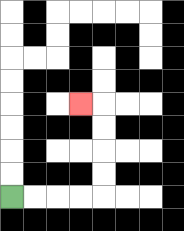{'start': '[0, 8]', 'end': '[3, 4]', 'path_directions': 'R,R,R,R,U,U,U,U,L', 'path_coordinates': '[[0, 8], [1, 8], [2, 8], [3, 8], [4, 8], [4, 7], [4, 6], [4, 5], [4, 4], [3, 4]]'}